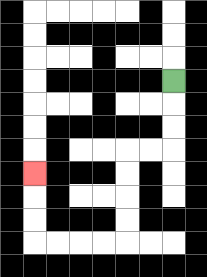{'start': '[7, 3]', 'end': '[1, 7]', 'path_directions': 'D,D,D,L,L,D,D,D,D,L,L,L,L,U,U,U', 'path_coordinates': '[[7, 3], [7, 4], [7, 5], [7, 6], [6, 6], [5, 6], [5, 7], [5, 8], [5, 9], [5, 10], [4, 10], [3, 10], [2, 10], [1, 10], [1, 9], [1, 8], [1, 7]]'}